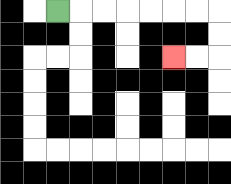{'start': '[2, 0]', 'end': '[7, 2]', 'path_directions': 'R,R,R,R,R,R,R,D,D,L,L', 'path_coordinates': '[[2, 0], [3, 0], [4, 0], [5, 0], [6, 0], [7, 0], [8, 0], [9, 0], [9, 1], [9, 2], [8, 2], [7, 2]]'}